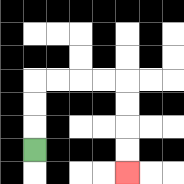{'start': '[1, 6]', 'end': '[5, 7]', 'path_directions': 'U,U,U,R,R,R,R,D,D,D,D', 'path_coordinates': '[[1, 6], [1, 5], [1, 4], [1, 3], [2, 3], [3, 3], [4, 3], [5, 3], [5, 4], [5, 5], [5, 6], [5, 7]]'}